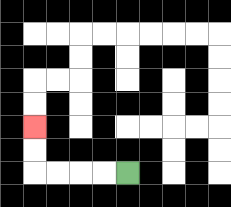{'start': '[5, 7]', 'end': '[1, 5]', 'path_directions': 'L,L,L,L,U,U', 'path_coordinates': '[[5, 7], [4, 7], [3, 7], [2, 7], [1, 7], [1, 6], [1, 5]]'}